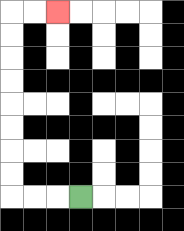{'start': '[3, 8]', 'end': '[2, 0]', 'path_directions': 'L,L,L,U,U,U,U,U,U,U,U,R,R', 'path_coordinates': '[[3, 8], [2, 8], [1, 8], [0, 8], [0, 7], [0, 6], [0, 5], [0, 4], [0, 3], [0, 2], [0, 1], [0, 0], [1, 0], [2, 0]]'}